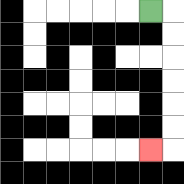{'start': '[6, 0]', 'end': '[6, 6]', 'path_directions': 'R,D,D,D,D,D,D,L', 'path_coordinates': '[[6, 0], [7, 0], [7, 1], [7, 2], [7, 3], [7, 4], [7, 5], [7, 6], [6, 6]]'}